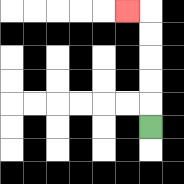{'start': '[6, 5]', 'end': '[5, 0]', 'path_directions': 'U,U,U,U,U,L', 'path_coordinates': '[[6, 5], [6, 4], [6, 3], [6, 2], [6, 1], [6, 0], [5, 0]]'}